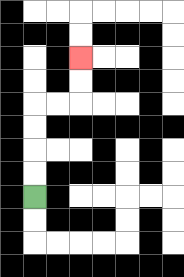{'start': '[1, 8]', 'end': '[3, 2]', 'path_directions': 'U,U,U,U,R,R,U,U', 'path_coordinates': '[[1, 8], [1, 7], [1, 6], [1, 5], [1, 4], [2, 4], [3, 4], [3, 3], [3, 2]]'}